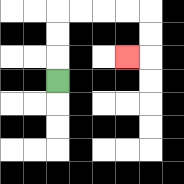{'start': '[2, 3]', 'end': '[5, 2]', 'path_directions': 'U,U,U,R,R,R,R,D,D,L', 'path_coordinates': '[[2, 3], [2, 2], [2, 1], [2, 0], [3, 0], [4, 0], [5, 0], [6, 0], [6, 1], [6, 2], [5, 2]]'}